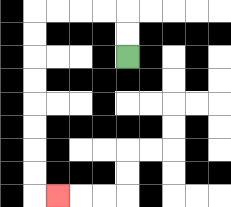{'start': '[5, 2]', 'end': '[2, 8]', 'path_directions': 'U,U,L,L,L,L,D,D,D,D,D,D,D,D,R', 'path_coordinates': '[[5, 2], [5, 1], [5, 0], [4, 0], [3, 0], [2, 0], [1, 0], [1, 1], [1, 2], [1, 3], [1, 4], [1, 5], [1, 6], [1, 7], [1, 8], [2, 8]]'}